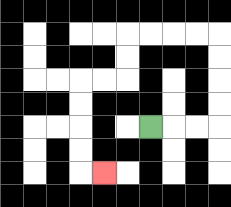{'start': '[6, 5]', 'end': '[4, 7]', 'path_directions': 'R,R,R,U,U,U,U,L,L,L,L,D,D,L,L,D,D,D,D,R', 'path_coordinates': '[[6, 5], [7, 5], [8, 5], [9, 5], [9, 4], [9, 3], [9, 2], [9, 1], [8, 1], [7, 1], [6, 1], [5, 1], [5, 2], [5, 3], [4, 3], [3, 3], [3, 4], [3, 5], [3, 6], [3, 7], [4, 7]]'}